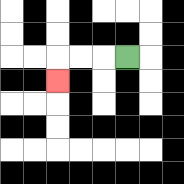{'start': '[5, 2]', 'end': '[2, 3]', 'path_directions': 'L,L,L,D', 'path_coordinates': '[[5, 2], [4, 2], [3, 2], [2, 2], [2, 3]]'}